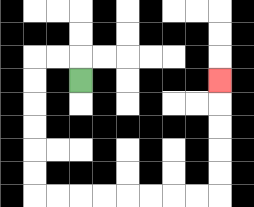{'start': '[3, 3]', 'end': '[9, 3]', 'path_directions': 'U,L,L,D,D,D,D,D,D,R,R,R,R,R,R,R,R,U,U,U,U,U', 'path_coordinates': '[[3, 3], [3, 2], [2, 2], [1, 2], [1, 3], [1, 4], [1, 5], [1, 6], [1, 7], [1, 8], [2, 8], [3, 8], [4, 8], [5, 8], [6, 8], [7, 8], [8, 8], [9, 8], [9, 7], [9, 6], [9, 5], [9, 4], [9, 3]]'}